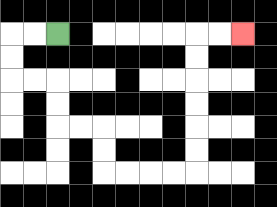{'start': '[2, 1]', 'end': '[10, 1]', 'path_directions': 'L,L,D,D,R,R,D,D,R,R,D,D,R,R,R,R,U,U,U,U,U,U,R,R', 'path_coordinates': '[[2, 1], [1, 1], [0, 1], [0, 2], [0, 3], [1, 3], [2, 3], [2, 4], [2, 5], [3, 5], [4, 5], [4, 6], [4, 7], [5, 7], [6, 7], [7, 7], [8, 7], [8, 6], [8, 5], [8, 4], [8, 3], [8, 2], [8, 1], [9, 1], [10, 1]]'}